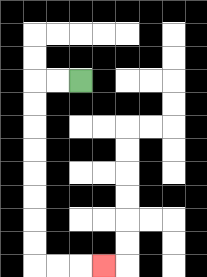{'start': '[3, 3]', 'end': '[4, 11]', 'path_directions': 'L,L,D,D,D,D,D,D,D,D,R,R,R', 'path_coordinates': '[[3, 3], [2, 3], [1, 3], [1, 4], [1, 5], [1, 6], [1, 7], [1, 8], [1, 9], [1, 10], [1, 11], [2, 11], [3, 11], [4, 11]]'}